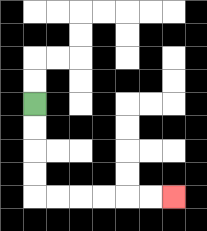{'start': '[1, 4]', 'end': '[7, 8]', 'path_directions': 'D,D,D,D,R,R,R,R,R,R', 'path_coordinates': '[[1, 4], [1, 5], [1, 6], [1, 7], [1, 8], [2, 8], [3, 8], [4, 8], [5, 8], [6, 8], [7, 8]]'}